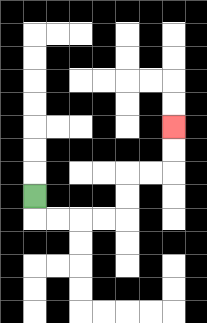{'start': '[1, 8]', 'end': '[7, 5]', 'path_directions': 'D,R,R,R,R,U,U,R,R,U,U', 'path_coordinates': '[[1, 8], [1, 9], [2, 9], [3, 9], [4, 9], [5, 9], [5, 8], [5, 7], [6, 7], [7, 7], [7, 6], [7, 5]]'}